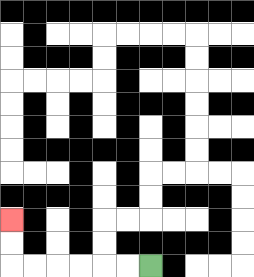{'start': '[6, 11]', 'end': '[0, 9]', 'path_directions': 'L,L,L,L,L,L,U,U', 'path_coordinates': '[[6, 11], [5, 11], [4, 11], [3, 11], [2, 11], [1, 11], [0, 11], [0, 10], [0, 9]]'}